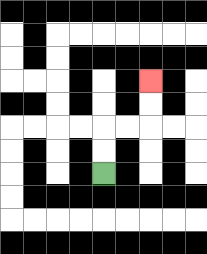{'start': '[4, 7]', 'end': '[6, 3]', 'path_directions': 'U,U,R,R,U,U', 'path_coordinates': '[[4, 7], [4, 6], [4, 5], [5, 5], [6, 5], [6, 4], [6, 3]]'}